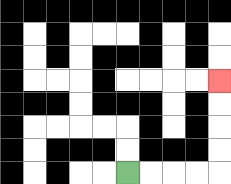{'start': '[5, 7]', 'end': '[9, 3]', 'path_directions': 'R,R,R,R,U,U,U,U', 'path_coordinates': '[[5, 7], [6, 7], [7, 7], [8, 7], [9, 7], [9, 6], [9, 5], [9, 4], [9, 3]]'}